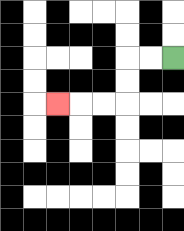{'start': '[7, 2]', 'end': '[2, 4]', 'path_directions': 'L,L,D,D,L,L,L', 'path_coordinates': '[[7, 2], [6, 2], [5, 2], [5, 3], [5, 4], [4, 4], [3, 4], [2, 4]]'}